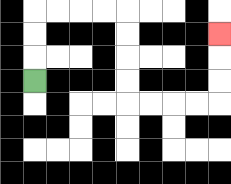{'start': '[1, 3]', 'end': '[9, 1]', 'path_directions': 'U,U,U,R,R,R,R,D,D,D,D,R,R,R,R,U,U,U', 'path_coordinates': '[[1, 3], [1, 2], [1, 1], [1, 0], [2, 0], [3, 0], [4, 0], [5, 0], [5, 1], [5, 2], [5, 3], [5, 4], [6, 4], [7, 4], [8, 4], [9, 4], [9, 3], [9, 2], [9, 1]]'}